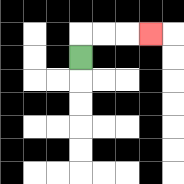{'start': '[3, 2]', 'end': '[6, 1]', 'path_directions': 'U,R,R,R', 'path_coordinates': '[[3, 2], [3, 1], [4, 1], [5, 1], [6, 1]]'}